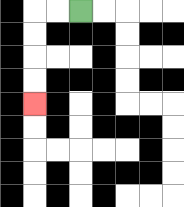{'start': '[3, 0]', 'end': '[1, 4]', 'path_directions': 'L,L,D,D,D,D', 'path_coordinates': '[[3, 0], [2, 0], [1, 0], [1, 1], [1, 2], [1, 3], [1, 4]]'}